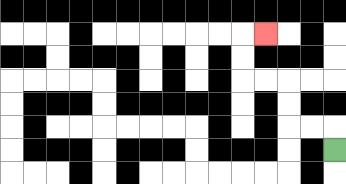{'start': '[14, 6]', 'end': '[11, 1]', 'path_directions': 'U,L,L,U,U,L,L,U,U,R', 'path_coordinates': '[[14, 6], [14, 5], [13, 5], [12, 5], [12, 4], [12, 3], [11, 3], [10, 3], [10, 2], [10, 1], [11, 1]]'}